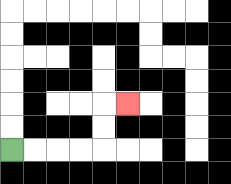{'start': '[0, 6]', 'end': '[5, 4]', 'path_directions': 'R,R,R,R,U,U,R', 'path_coordinates': '[[0, 6], [1, 6], [2, 6], [3, 6], [4, 6], [4, 5], [4, 4], [5, 4]]'}